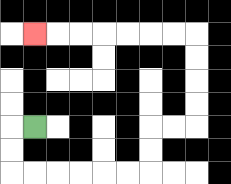{'start': '[1, 5]', 'end': '[1, 1]', 'path_directions': 'L,D,D,R,R,R,R,R,R,U,U,R,R,U,U,U,U,L,L,L,L,L,L,L', 'path_coordinates': '[[1, 5], [0, 5], [0, 6], [0, 7], [1, 7], [2, 7], [3, 7], [4, 7], [5, 7], [6, 7], [6, 6], [6, 5], [7, 5], [8, 5], [8, 4], [8, 3], [8, 2], [8, 1], [7, 1], [6, 1], [5, 1], [4, 1], [3, 1], [2, 1], [1, 1]]'}